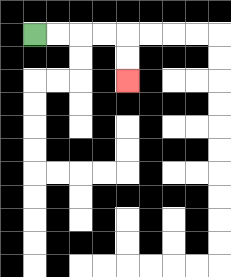{'start': '[1, 1]', 'end': '[5, 3]', 'path_directions': 'R,R,R,R,D,D', 'path_coordinates': '[[1, 1], [2, 1], [3, 1], [4, 1], [5, 1], [5, 2], [5, 3]]'}